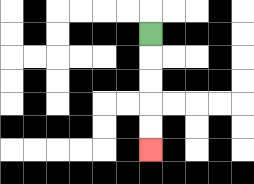{'start': '[6, 1]', 'end': '[6, 6]', 'path_directions': 'D,D,D,D,D', 'path_coordinates': '[[6, 1], [6, 2], [6, 3], [6, 4], [6, 5], [6, 6]]'}